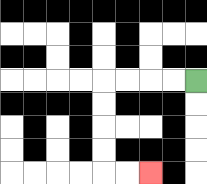{'start': '[8, 3]', 'end': '[6, 7]', 'path_directions': 'L,L,L,L,D,D,D,D,R,R', 'path_coordinates': '[[8, 3], [7, 3], [6, 3], [5, 3], [4, 3], [4, 4], [4, 5], [4, 6], [4, 7], [5, 7], [6, 7]]'}